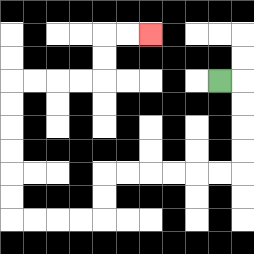{'start': '[9, 3]', 'end': '[6, 1]', 'path_directions': 'R,D,D,D,D,L,L,L,L,L,L,D,D,L,L,L,L,U,U,U,U,U,U,R,R,R,R,U,U,R,R', 'path_coordinates': '[[9, 3], [10, 3], [10, 4], [10, 5], [10, 6], [10, 7], [9, 7], [8, 7], [7, 7], [6, 7], [5, 7], [4, 7], [4, 8], [4, 9], [3, 9], [2, 9], [1, 9], [0, 9], [0, 8], [0, 7], [0, 6], [0, 5], [0, 4], [0, 3], [1, 3], [2, 3], [3, 3], [4, 3], [4, 2], [4, 1], [5, 1], [6, 1]]'}